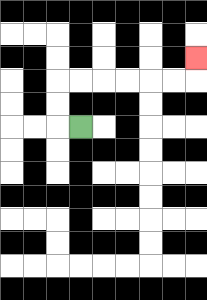{'start': '[3, 5]', 'end': '[8, 2]', 'path_directions': 'L,U,U,R,R,R,R,R,R,U', 'path_coordinates': '[[3, 5], [2, 5], [2, 4], [2, 3], [3, 3], [4, 3], [5, 3], [6, 3], [7, 3], [8, 3], [8, 2]]'}